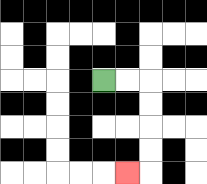{'start': '[4, 3]', 'end': '[5, 7]', 'path_directions': 'R,R,D,D,D,D,L', 'path_coordinates': '[[4, 3], [5, 3], [6, 3], [6, 4], [6, 5], [6, 6], [6, 7], [5, 7]]'}